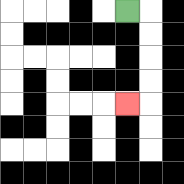{'start': '[5, 0]', 'end': '[5, 4]', 'path_directions': 'R,D,D,D,D,L', 'path_coordinates': '[[5, 0], [6, 0], [6, 1], [6, 2], [6, 3], [6, 4], [5, 4]]'}